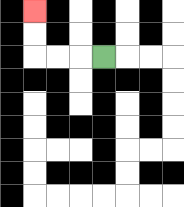{'start': '[4, 2]', 'end': '[1, 0]', 'path_directions': 'L,L,L,U,U', 'path_coordinates': '[[4, 2], [3, 2], [2, 2], [1, 2], [1, 1], [1, 0]]'}